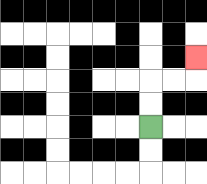{'start': '[6, 5]', 'end': '[8, 2]', 'path_directions': 'U,U,R,R,U', 'path_coordinates': '[[6, 5], [6, 4], [6, 3], [7, 3], [8, 3], [8, 2]]'}